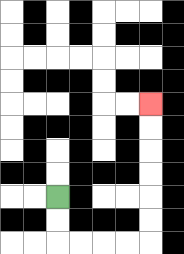{'start': '[2, 8]', 'end': '[6, 4]', 'path_directions': 'D,D,R,R,R,R,U,U,U,U,U,U', 'path_coordinates': '[[2, 8], [2, 9], [2, 10], [3, 10], [4, 10], [5, 10], [6, 10], [6, 9], [6, 8], [6, 7], [6, 6], [6, 5], [6, 4]]'}